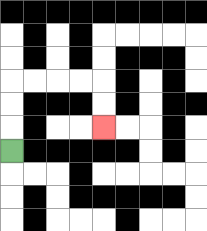{'start': '[0, 6]', 'end': '[4, 5]', 'path_directions': 'U,U,U,R,R,R,R,D,D', 'path_coordinates': '[[0, 6], [0, 5], [0, 4], [0, 3], [1, 3], [2, 3], [3, 3], [4, 3], [4, 4], [4, 5]]'}